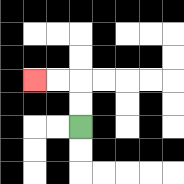{'start': '[3, 5]', 'end': '[1, 3]', 'path_directions': 'U,U,L,L', 'path_coordinates': '[[3, 5], [3, 4], [3, 3], [2, 3], [1, 3]]'}